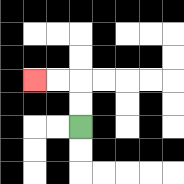{'start': '[3, 5]', 'end': '[1, 3]', 'path_directions': 'U,U,L,L', 'path_coordinates': '[[3, 5], [3, 4], [3, 3], [2, 3], [1, 3]]'}